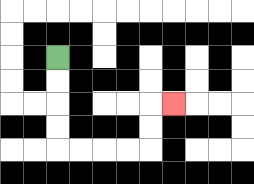{'start': '[2, 2]', 'end': '[7, 4]', 'path_directions': 'D,D,D,D,R,R,R,R,U,U,R', 'path_coordinates': '[[2, 2], [2, 3], [2, 4], [2, 5], [2, 6], [3, 6], [4, 6], [5, 6], [6, 6], [6, 5], [6, 4], [7, 4]]'}